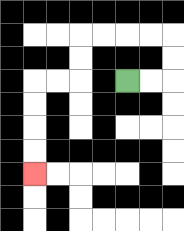{'start': '[5, 3]', 'end': '[1, 7]', 'path_directions': 'R,R,U,U,L,L,L,L,D,D,L,L,D,D,D,D', 'path_coordinates': '[[5, 3], [6, 3], [7, 3], [7, 2], [7, 1], [6, 1], [5, 1], [4, 1], [3, 1], [3, 2], [3, 3], [2, 3], [1, 3], [1, 4], [1, 5], [1, 6], [1, 7]]'}